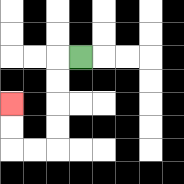{'start': '[3, 2]', 'end': '[0, 4]', 'path_directions': 'L,D,D,D,D,L,L,U,U', 'path_coordinates': '[[3, 2], [2, 2], [2, 3], [2, 4], [2, 5], [2, 6], [1, 6], [0, 6], [0, 5], [0, 4]]'}